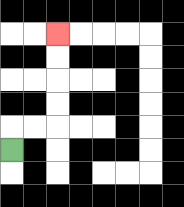{'start': '[0, 6]', 'end': '[2, 1]', 'path_directions': 'U,R,R,U,U,U,U', 'path_coordinates': '[[0, 6], [0, 5], [1, 5], [2, 5], [2, 4], [2, 3], [2, 2], [2, 1]]'}